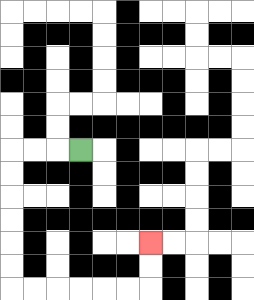{'start': '[3, 6]', 'end': '[6, 10]', 'path_directions': 'L,L,L,D,D,D,D,D,D,R,R,R,R,R,R,U,U', 'path_coordinates': '[[3, 6], [2, 6], [1, 6], [0, 6], [0, 7], [0, 8], [0, 9], [0, 10], [0, 11], [0, 12], [1, 12], [2, 12], [3, 12], [4, 12], [5, 12], [6, 12], [6, 11], [6, 10]]'}